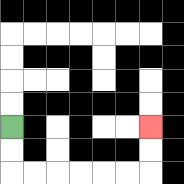{'start': '[0, 5]', 'end': '[6, 5]', 'path_directions': 'D,D,R,R,R,R,R,R,U,U', 'path_coordinates': '[[0, 5], [0, 6], [0, 7], [1, 7], [2, 7], [3, 7], [4, 7], [5, 7], [6, 7], [6, 6], [6, 5]]'}